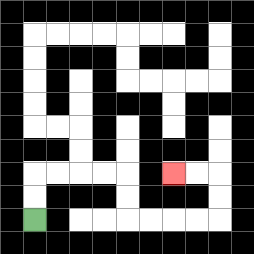{'start': '[1, 9]', 'end': '[7, 7]', 'path_directions': 'U,U,R,R,R,R,D,D,R,R,R,R,U,U,L,L', 'path_coordinates': '[[1, 9], [1, 8], [1, 7], [2, 7], [3, 7], [4, 7], [5, 7], [5, 8], [5, 9], [6, 9], [7, 9], [8, 9], [9, 9], [9, 8], [9, 7], [8, 7], [7, 7]]'}